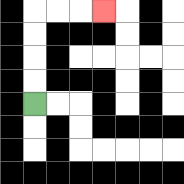{'start': '[1, 4]', 'end': '[4, 0]', 'path_directions': 'U,U,U,U,R,R,R', 'path_coordinates': '[[1, 4], [1, 3], [1, 2], [1, 1], [1, 0], [2, 0], [3, 0], [4, 0]]'}